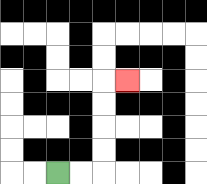{'start': '[2, 7]', 'end': '[5, 3]', 'path_directions': 'R,R,U,U,U,U,R', 'path_coordinates': '[[2, 7], [3, 7], [4, 7], [4, 6], [4, 5], [4, 4], [4, 3], [5, 3]]'}